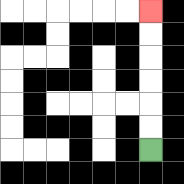{'start': '[6, 6]', 'end': '[6, 0]', 'path_directions': 'U,U,U,U,U,U', 'path_coordinates': '[[6, 6], [6, 5], [6, 4], [6, 3], [6, 2], [6, 1], [6, 0]]'}